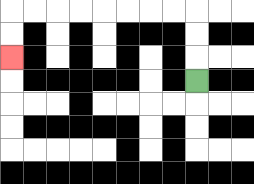{'start': '[8, 3]', 'end': '[0, 2]', 'path_directions': 'U,U,U,L,L,L,L,L,L,L,L,D,D', 'path_coordinates': '[[8, 3], [8, 2], [8, 1], [8, 0], [7, 0], [6, 0], [5, 0], [4, 0], [3, 0], [2, 0], [1, 0], [0, 0], [0, 1], [0, 2]]'}